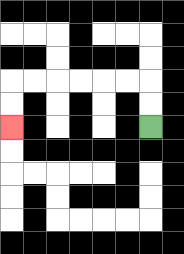{'start': '[6, 5]', 'end': '[0, 5]', 'path_directions': 'U,U,L,L,L,L,L,L,D,D', 'path_coordinates': '[[6, 5], [6, 4], [6, 3], [5, 3], [4, 3], [3, 3], [2, 3], [1, 3], [0, 3], [0, 4], [0, 5]]'}